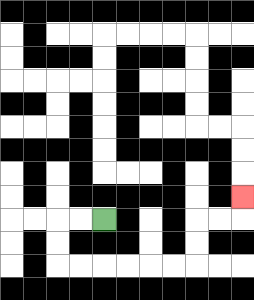{'start': '[4, 9]', 'end': '[10, 8]', 'path_directions': 'L,L,D,D,R,R,R,R,R,R,U,U,R,R,U', 'path_coordinates': '[[4, 9], [3, 9], [2, 9], [2, 10], [2, 11], [3, 11], [4, 11], [5, 11], [6, 11], [7, 11], [8, 11], [8, 10], [8, 9], [9, 9], [10, 9], [10, 8]]'}